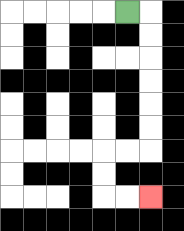{'start': '[5, 0]', 'end': '[6, 8]', 'path_directions': 'R,D,D,D,D,D,D,L,L,D,D,R,R', 'path_coordinates': '[[5, 0], [6, 0], [6, 1], [6, 2], [6, 3], [6, 4], [6, 5], [6, 6], [5, 6], [4, 6], [4, 7], [4, 8], [5, 8], [6, 8]]'}